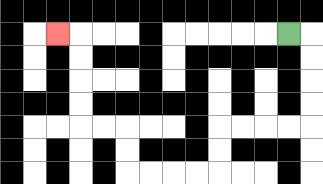{'start': '[12, 1]', 'end': '[2, 1]', 'path_directions': 'R,D,D,D,D,L,L,L,L,D,D,L,L,L,L,U,U,L,L,U,U,U,U,L', 'path_coordinates': '[[12, 1], [13, 1], [13, 2], [13, 3], [13, 4], [13, 5], [12, 5], [11, 5], [10, 5], [9, 5], [9, 6], [9, 7], [8, 7], [7, 7], [6, 7], [5, 7], [5, 6], [5, 5], [4, 5], [3, 5], [3, 4], [3, 3], [3, 2], [3, 1], [2, 1]]'}